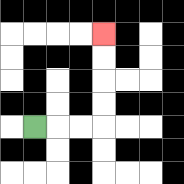{'start': '[1, 5]', 'end': '[4, 1]', 'path_directions': 'R,R,R,U,U,U,U', 'path_coordinates': '[[1, 5], [2, 5], [3, 5], [4, 5], [4, 4], [4, 3], [4, 2], [4, 1]]'}